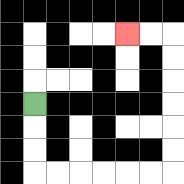{'start': '[1, 4]', 'end': '[5, 1]', 'path_directions': 'D,D,D,R,R,R,R,R,R,U,U,U,U,U,U,L,L', 'path_coordinates': '[[1, 4], [1, 5], [1, 6], [1, 7], [2, 7], [3, 7], [4, 7], [5, 7], [6, 7], [7, 7], [7, 6], [7, 5], [7, 4], [7, 3], [7, 2], [7, 1], [6, 1], [5, 1]]'}